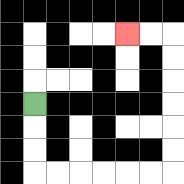{'start': '[1, 4]', 'end': '[5, 1]', 'path_directions': 'D,D,D,R,R,R,R,R,R,U,U,U,U,U,U,L,L', 'path_coordinates': '[[1, 4], [1, 5], [1, 6], [1, 7], [2, 7], [3, 7], [4, 7], [5, 7], [6, 7], [7, 7], [7, 6], [7, 5], [7, 4], [7, 3], [7, 2], [7, 1], [6, 1], [5, 1]]'}